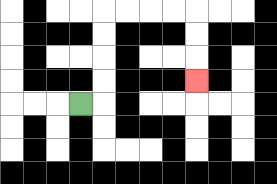{'start': '[3, 4]', 'end': '[8, 3]', 'path_directions': 'R,U,U,U,U,R,R,R,R,D,D,D', 'path_coordinates': '[[3, 4], [4, 4], [4, 3], [4, 2], [4, 1], [4, 0], [5, 0], [6, 0], [7, 0], [8, 0], [8, 1], [8, 2], [8, 3]]'}